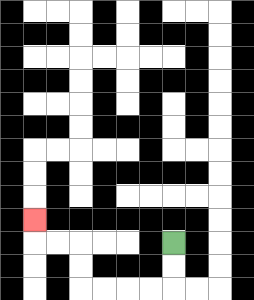{'start': '[7, 10]', 'end': '[1, 9]', 'path_directions': 'D,D,L,L,L,L,U,U,L,L,U', 'path_coordinates': '[[7, 10], [7, 11], [7, 12], [6, 12], [5, 12], [4, 12], [3, 12], [3, 11], [3, 10], [2, 10], [1, 10], [1, 9]]'}